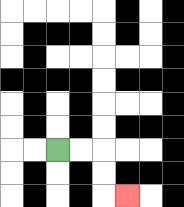{'start': '[2, 6]', 'end': '[5, 8]', 'path_directions': 'R,R,D,D,R', 'path_coordinates': '[[2, 6], [3, 6], [4, 6], [4, 7], [4, 8], [5, 8]]'}